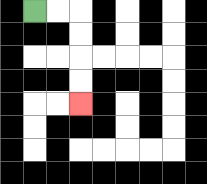{'start': '[1, 0]', 'end': '[3, 4]', 'path_directions': 'R,R,D,D,D,D', 'path_coordinates': '[[1, 0], [2, 0], [3, 0], [3, 1], [3, 2], [3, 3], [3, 4]]'}